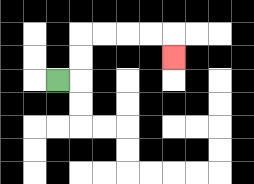{'start': '[2, 3]', 'end': '[7, 2]', 'path_directions': 'R,U,U,R,R,R,R,D', 'path_coordinates': '[[2, 3], [3, 3], [3, 2], [3, 1], [4, 1], [5, 1], [6, 1], [7, 1], [7, 2]]'}